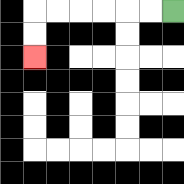{'start': '[7, 0]', 'end': '[1, 2]', 'path_directions': 'L,L,L,L,L,L,D,D', 'path_coordinates': '[[7, 0], [6, 0], [5, 0], [4, 0], [3, 0], [2, 0], [1, 0], [1, 1], [1, 2]]'}